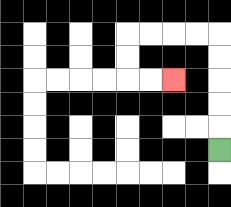{'start': '[9, 6]', 'end': '[7, 3]', 'path_directions': 'U,U,U,U,U,L,L,L,L,D,D,R,R', 'path_coordinates': '[[9, 6], [9, 5], [9, 4], [9, 3], [9, 2], [9, 1], [8, 1], [7, 1], [6, 1], [5, 1], [5, 2], [5, 3], [6, 3], [7, 3]]'}